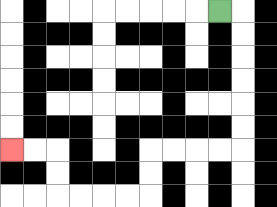{'start': '[9, 0]', 'end': '[0, 6]', 'path_directions': 'R,D,D,D,D,D,D,L,L,L,L,D,D,L,L,L,L,U,U,L,L', 'path_coordinates': '[[9, 0], [10, 0], [10, 1], [10, 2], [10, 3], [10, 4], [10, 5], [10, 6], [9, 6], [8, 6], [7, 6], [6, 6], [6, 7], [6, 8], [5, 8], [4, 8], [3, 8], [2, 8], [2, 7], [2, 6], [1, 6], [0, 6]]'}